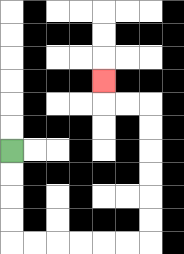{'start': '[0, 6]', 'end': '[4, 3]', 'path_directions': 'D,D,D,D,R,R,R,R,R,R,U,U,U,U,U,U,L,L,U', 'path_coordinates': '[[0, 6], [0, 7], [0, 8], [0, 9], [0, 10], [1, 10], [2, 10], [3, 10], [4, 10], [5, 10], [6, 10], [6, 9], [6, 8], [6, 7], [6, 6], [6, 5], [6, 4], [5, 4], [4, 4], [4, 3]]'}